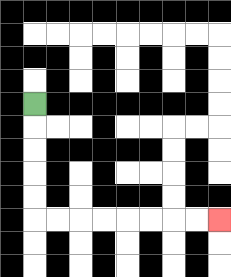{'start': '[1, 4]', 'end': '[9, 9]', 'path_directions': 'D,D,D,D,D,R,R,R,R,R,R,R,R', 'path_coordinates': '[[1, 4], [1, 5], [1, 6], [1, 7], [1, 8], [1, 9], [2, 9], [3, 9], [4, 9], [5, 9], [6, 9], [7, 9], [8, 9], [9, 9]]'}